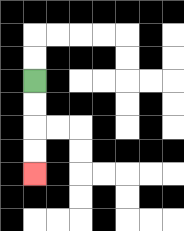{'start': '[1, 3]', 'end': '[1, 7]', 'path_directions': 'D,D,D,D', 'path_coordinates': '[[1, 3], [1, 4], [1, 5], [1, 6], [1, 7]]'}